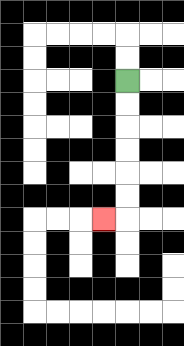{'start': '[5, 3]', 'end': '[4, 9]', 'path_directions': 'D,D,D,D,D,D,L', 'path_coordinates': '[[5, 3], [5, 4], [5, 5], [5, 6], [5, 7], [5, 8], [5, 9], [4, 9]]'}